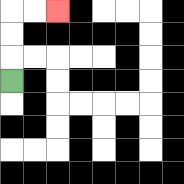{'start': '[0, 3]', 'end': '[2, 0]', 'path_directions': 'U,U,U,R,R', 'path_coordinates': '[[0, 3], [0, 2], [0, 1], [0, 0], [1, 0], [2, 0]]'}